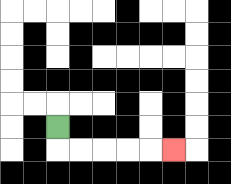{'start': '[2, 5]', 'end': '[7, 6]', 'path_directions': 'D,R,R,R,R,R', 'path_coordinates': '[[2, 5], [2, 6], [3, 6], [4, 6], [5, 6], [6, 6], [7, 6]]'}